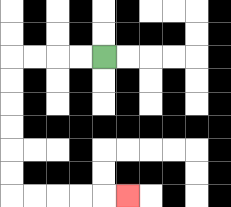{'start': '[4, 2]', 'end': '[5, 8]', 'path_directions': 'L,L,L,L,D,D,D,D,D,D,R,R,R,R,R', 'path_coordinates': '[[4, 2], [3, 2], [2, 2], [1, 2], [0, 2], [0, 3], [0, 4], [0, 5], [0, 6], [0, 7], [0, 8], [1, 8], [2, 8], [3, 8], [4, 8], [5, 8]]'}